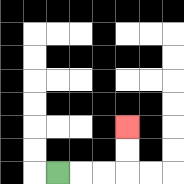{'start': '[2, 7]', 'end': '[5, 5]', 'path_directions': 'R,R,R,U,U', 'path_coordinates': '[[2, 7], [3, 7], [4, 7], [5, 7], [5, 6], [5, 5]]'}